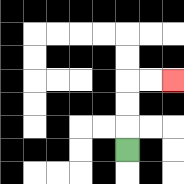{'start': '[5, 6]', 'end': '[7, 3]', 'path_directions': 'U,U,U,R,R', 'path_coordinates': '[[5, 6], [5, 5], [5, 4], [5, 3], [6, 3], [7, 3]]'}